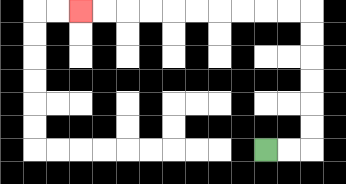{'start': '[11, 6]', 'end': '[3, 0]', 'path_directions': 'R,R,U,U,U,U,U,U,L,L,L,L,L,L,L,L,L,L', 'path_coordinates': '[[11, 6], [12, 6], [13, 6], [13, 5], [13, 4], [13, 3], [13, 2], [13, 1], [13, 0], [12, 0], [11, 0], [10, 0], [9, 0], [8, 0], [7, 0], [6, 0], [5, 0], [4, 0], [3, 0]]'}